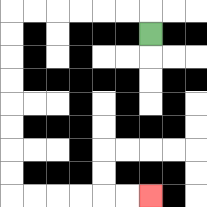{'start': '[6, 1]', 'end': '[6, 8]', 'path_directions': 'U,L,L,L,L,L,L,D,D,D,D,D,D,D,D,R,R,R,R,R,R', 'path_coordinates': '[[6, 1], [6, 0], [5, 0], [4, 0], [3, 0], [2, 0], [1, 0], [0, 0], [0, 1], [0, 2], [0, 3], [0, 4], [0, 5], [0, 6], [0, 7], [0, 8], [1, 8], [2, 8], [3, 8], [4, 8], [5, 8], [6, 8]]'}